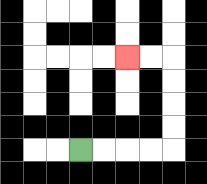{'start': '[3, 6]', 'end': '[5, 2]', 'path_directions': 'R,R,R,R,U,U,U,U,L,L', 'path_coordinates': '[[3, 6], [4, 6], [5, 6], [6, 6], [7, 6], [7, 5], [7, 4], [7, 3], [7, 2], [6, 2], [5, 2]]'}